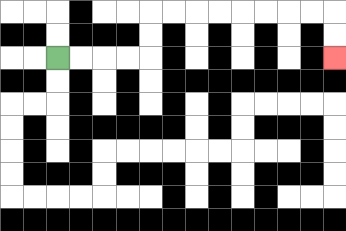{'start': '[2, 2]', 'end': '[14, 2]', 'path_directions': 'R,R,R,R,U,U,R,R,R,R,R,R,R,R,D,D', 'path_coordinates': '[[2, 2], [3, 2], [4, 2], [5, 2], [6, 2], [6, 1], [6, 0], [7, 0], [8, 0], [9, 0], [10, 0], [11, 0], [12, 0], [13, 0], [14, 0], [14, 1], [14, 2]]'}